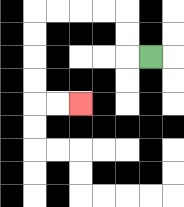{'start': '[6, 2]', 'end': '[3, 4]', 'path_directions': 'L,U,U,L,L,L,L,D,D,D,D,R,R', 'path_coordinates': '[[6, 2], [5, 2], [5, 1], [5, 0], [4, 0], [3, 0], [2, 0], [1, 0], [1, 1], [1, 2], [1, 3], [1, 4], [2, 4], [3, 4]]'}